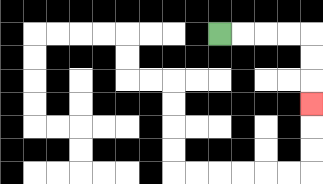{'start': '[9, 1]', 'end': '[13, 4]', 'path_directions': 'R,R,R,R,D,D,D', 'path_coordinates': '[[9, 1], [10, 1], [11, 1], [12, 1], [13, 1], [13, 2], [13, 3], [13, 4]]'}